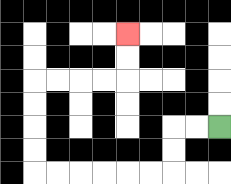{'start': '[9, 5]', 'end': '[5, 1]', 'path_directions': 'L,L,D,D,L,L,L,L,L,L,U,U,U,U,R,R,R,R,U,U', 'path_coordinates': '[[9, 5], [8, 5], [7, 5], [7, 6], [7, 7], [6, 7], [5, 7], [4, 7], [3, 7], [2, 7], [1, 7], [1, 6], [1, 5], [1, 4], [1, 3], [2, 3], [3, 3], [4, 3], [5, 3], [5, 2], [5, 1]]'}